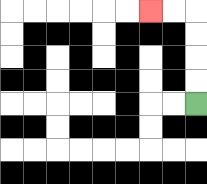{'start': '[8, 4]', 'end': '[6, 0]', 'path_directions': 'U,U,U,U,L,L', 'path_coordinates': '[[8, 4], [8, 3], [8, 2], [8, 1], [8, 0], [7, 0], [6, 0]]'}